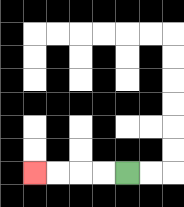{'start': '[5, 7]', 'end': '[1, 7]', 'path_directions': 'L,L,L,L', 'path_coordinates': '[[5, 7], [4, 7], [3, 7], [2, 7], [1, 7]]'}